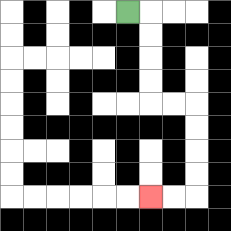{'start': '[5, 0]', 'end': '[6, 8]', 'path_directions': 'R,D,D,D,D,R,R,D,D,D,D,L,L', 'path_coordinates': '[[5, 0], [6, 0], [6, 1], [6, 2], [6, 3], [6, 4], [7, 4], [8, 4], [8, 5], [8, 6], [8, 7], [8, 8], [7, 8], [6, 8]]'}